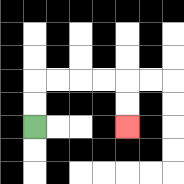{'start': '[1, 5]', 'end': '[5, 5]', 'path_directions': 'U,U,R,R,R,R,D,D', 'path_coordinates': '[[1, 5], [1, 4], [1, 3], [2, 3], [3, 3], [4, 3], [5, 3], [5, 4], [5, 5]]'}